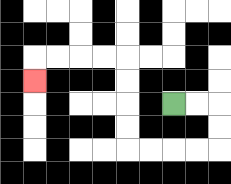{'start': '[7, 4]', 'end': '[1, 3]', 'path_directions': 'R,R,D,D,L,L,L,L,U,U,U,U,L,L,L,L,D', 'path_coordinates': '[[7, 4], [8, 4], [9, 4], [9, 5], [9, 6], [8, 6], [7, 6], [6, 6], [5, 6], [5, 5], [5, 4], [5, 3], [5, 2], [4, 2], [3, 2], [2, 2], [1, 2], [1, 3]]'}